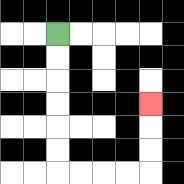{'start': '[2, 1]', 'end': '[6, 4]', 'path_directions': 'D,D,D,D,D,D,R,R,R,R,U,U,U', 'path_coordinates': '[[2, 1], [2, 2], [2, 3], [2, 4], [2, 5], [2, 6], [2, 7], [3, 7], [4, 7], [5, 7], [6, 7], [6, 6], [6, 5], [6, 4]]'}